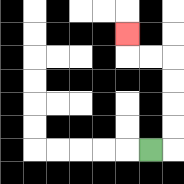{'start': '[6, 6]', 'end': '[5, 1]', 'path_directions': 'R,U,U,U,U,L,L,U', 'path_coordinates': '[[6, 6], [7, 6], [7, 5], [7, 4], [7, 3], [7, 2], [6, 2], [5, 2], [5, 1]]'}